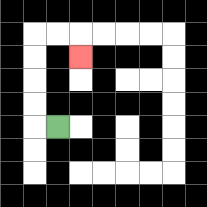{'start': '[2, 5]', 'end': '[3, 2]', 'path_directions': 'L,U,U,U,U,R,R,D', 'path_coordinates': '[[2, 5], [1, 5], [1, 4], [1, 3], [1, 2], [1, 1], [2, 1], [3, 1], [3, 2]]'}